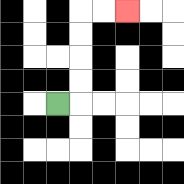{'start': '[2, 4]', 'end': '[5, 0]', 'path_directions': 'R,U,U,U,U,R,R', 'path_coordinates': '[[2, 4], [3, 4], [3, 3], [3, 2], [3, 1], [3, 0], [4, 0], [5, 0]]'}